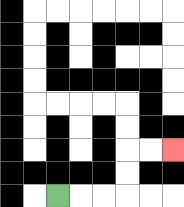{'start': '[2, 8]', 'end': '[7, 6]', 'path_directions': 'R,R,R,U,U,R,R', 'path_coordinates': '[[2, 8], [3, 8], [4, 8], [5, 8], [5, 7], [5, 6], [6, 6], [7, 6]]'}